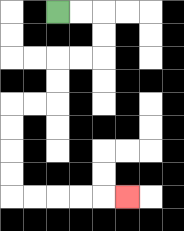{'start': '[2, 0]', 'end': '[5, 8]', 'path_directions': 'R,R,D,D,L,L,D,D,L,L,D,D,D,D,R,R,R,R,R', 'path_coordinates': '[[2, 0], [3, 0], [4, 0], [4, 1], [4, 2], [3, 2], [2, 2], [2, 3], [2, 4], [1, 4], [0, 4], [0, 5], [0, 6], [0, 7], [0, 8], [1, 8], [2, 8], [3, 8], [4, 8], [5, 8]]'}